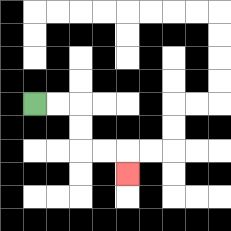{'start': '[1, 4]', 'end': '[5, 7]', 'path_directions': 'R,R,D,D,R,R,D', 'path_coordinates': '[[1, 4], [2, 4], [3, 4], [3, 5], [3, 6], [4, 6], [5, 6], [5, 7]]'}